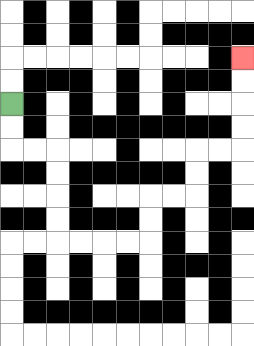{'start': '[0, 4]', 'end': '[10, 2]', 'path_directions': 'D,D,R,R,D,D,D,D,R,R,R,R,U,U,R,R,U,U,R,R,U,U,U,U', 'path_coordinates': '[[0, 4], [0, 5], [0, 6], [1, 6], [2, 6], [2, 7], [2, 8], [2, 9], [2, 10], [3, 10], [4, 10], [5, 10], [6, 10], [6, 9], [6, 8], [7, 8], [8, 8], [8, 7], [8, 6], [9, 6], [10, 6], [10, 5], [10, 4], [10, 3], [10, 2]]'}